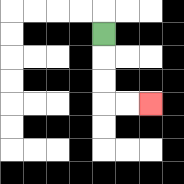{'start': '[4, 1]', 'end': '[6, 4]', 'path_directions': 'D,D,D,R,R', 'path_coordinates': '[[4, 1], [4, 2], [4, 3], [4, 4], [5, 4], [6, 4]]'}